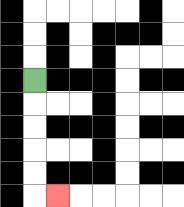{'start': '[1, 3]', 'end': '[2, 8]', 'path_directions': 'D,D,D,D,D,R', 'path_coordinates': '[[1, 3], [1, 4], [1, 5], [1, 6], [1, 7], [1, 8], [2, 8]]'}